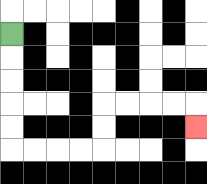{'start': '[0, 1]', 'end': '[8, 5]', 'path_directions': 'D,D,D,D,D,R,R,R,R,U,U,R,R,R,R,D', 'path_coordinates': '[[0, 1], [0, 2], [0, 3], [0, 4], [0, 5], [0, 6], [1, 6], [2, 6], [3, 6], [4, 6], [4, 5], [4, 4], [5, 4], [6, 4], [7, 4], [8, 4], [8, 5]]'}